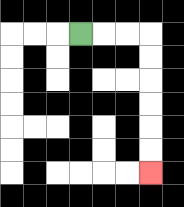{'start': '[3, 1]', 'end': '[6, 7]', 'path_directions': 'R,R,R,D,D,D,D,D,D', 'path_coordinates': '[[3, 1], [4, 1], [5, 1], [6, 1], [6, 2], [6, 3], [6, 4], [6, 5], [6, 6], [6, 7]]'}